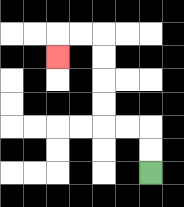{'start': '[6, 7]', 'end': '[2, 2]', 'path_directions': 'U,U,L,L,U,U,U,U,L,L,D', 'path_coordinates': '[[6, 7], [6, 6], [6, 5], [5, 5], [4, 5], [4, 4], [4, 3], [4, 2], [4, 1], [3, 1], [2, 1], [2, 2]]'}